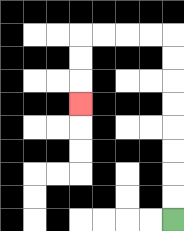{'start': '[7, 9]', 'end': '[3, 4]', 'path_directions': 'U,U,U,U,U,U,U,U,L,L,L,L,D,D,D', 'path_coordinates': '[[7, 9], [7, 8], [7, 7], [7, 6], [7, 5], [7, 4], [7, 3], [7, 2], [7, 1], [6, 1], [5, 1], [4, 1], [3, 1], [3, 2], [3, 3], [3, 4]]'}